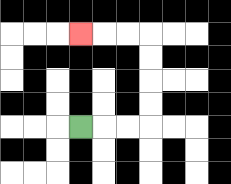{'start': '[3, 5]', 'end': '[3, 1]', 'path_directions': 'R,R,R,U,U,U,U,L,L,L', 'path_coordinates': '[[3, 5], [4, 5], [5, 5], [6, 5], [6, 4], [6, 3], [6, 2], [6, 1], [5, 1], [4, 1], [3, 1]]'}